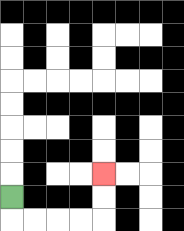{'start': '[0, 8]', 'end': '[4, 7]', 'path_directions': 'D,R,R,R,R,U,U', 'path_coordinates': '[[0, 8], [0, 9], [1, 9], [2, 9], [3, 9], [4, 9], [4, 8], [4, 7]]'}